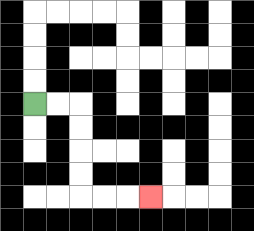{'start': '[1, 4]', 'end': '[6, 8]', 'path_directions': 'R,R,D,D,D,D,R,R,R', 'path_coordinates': '[[1, 4], [2, 4], [3, 4], [3, 5], [3, 6], [3, 7], [3, 8], [4, 8], [5, 8], [6, 8]]'}